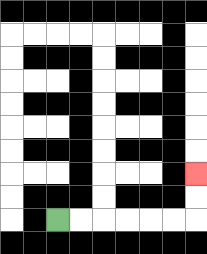{'start': '[2, 9]', 'end': '[8, 7]', 'path_directions': 'R,R,R,R,R,R,U,U', 'path_coordinates': '[[2, 9], [3, 9], [4, 9], [5, 9], [6, 9], [7, 9], [8, 9], [8, 8], [8, 7]]'}